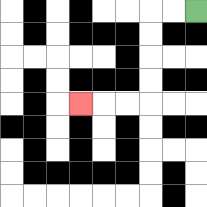{'start': '[8, 0]', 'end': '[3, 4]', 'path_directions': 'L,L,D,D,D,D,L,L,L', 'path_coordinates': '[[8, 0], [7, 0], [6, 0], [6, 1], [6, 2], [6, 3], [6, 4], [5, 4], [4, 4], [3, 4]]'}